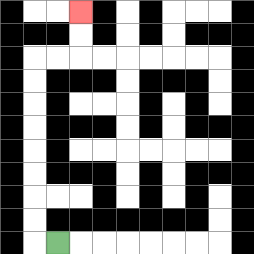{'start': '[2, 10]', 'end': '[3, 0]', 'path_directions': 'L,U,U,U,U,U,U,U,U,R,R,U,U', 'path_coordinates': '[[2, 10], [1, 10], [1, 9], [1, 8], [1, 7], [1, 6], [1, 5], [1, 4], [1, 3], [1, 2], [2, 2], [3, 2], [3, 1], [3, 0]]'}